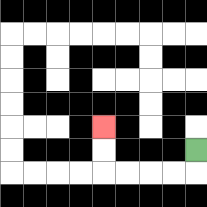{'start': '[8, 6]', 'end': '[4, 5]', 'path_directions': 'D,L,L,L,L,U,U', 'path_coordinates': '[[8, 6], [8, 7], [7, 7], [6, 7], [5, 7], [4, 7], [4, 6], [4, 5]]'}